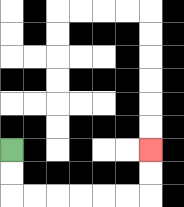{'start': '[0, 6]', 'end': '[6, 6]', 'path_directions': 'D,D,R,R,R,R,R,R,U,U', 'path_coordinates': '[[0, 6], [0, 7], [0, 8], [1, 8], [2, 8], [3, 8], [4, 8], [5, 8], [6, 8], [6, 7], [6, 6]]'}